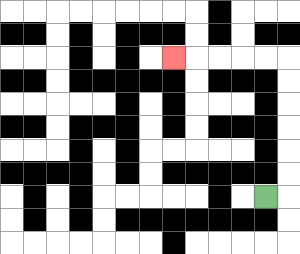{'start': '[11, 8]', 'end': '[7, 2]', 'path_directions': 'R,U,U,U,U,U,U,L,L,L,L,L', 'path_coordinates': '[[11, 8], [12, 8], [12, 7], [12, 6], [12, 5], [12, 4], [12, 3], [12, 2], [11, 2], [10, 2], [9, 2], [8, 2], [7, 2]]'}